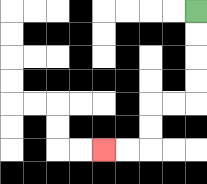{'start': '[8, 0]', 'end': '[4, 6]', 'path_directions': 'D,D,D,D,L,L,D,D,L,L', 'path_coordinates': '[[8, 0], [8, 1], [8, 2], [8, 3], [8, 4], [7, 4], [6, 4], [6, 5], [6, 6], [5, 6], [4, 6]]'}